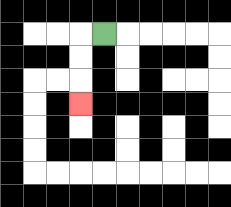{'start': '[4, 1]', 'end': '[3, 4]', 'path_directions': 'L,D,D,D', 'path_coordinates': '[[4, 1], [3, 1], [3, 2], [3, 3], [3, 4]]'}